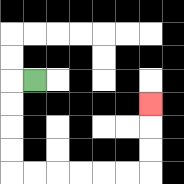{'start': '[1, 3]', 'end': '[6, 4]', 'path_directions': 'L,D,D,D,D,R,R,R,R,R,R,U,U,U', 'path_coordinates': '[[1, 3], [0, 3], [0, 4], [0, 5], [0, 6], [0, 7], [1, 7], [2, 7], [3, 7], [4, 7], [5, 7], [6, 7], [6, 6], [6, 5], [6, 4]]'}